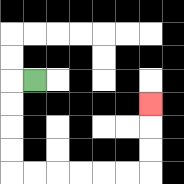{'start': '[1, 3]', 'end': '[6, 4]', 'path_directions': 'L,D,D,D,D,R,R,R,R,R,R,U,U,U', 'path_coordinates': '[[1, 3], [0, 3], [0, 4], [0, 5], [0, 6], [0, 7], [1, 7], [2, 7], [3, 7], [4, 7], [5, 7], [6, 7], [6, 6], [6, 5], [6, 4]]'}